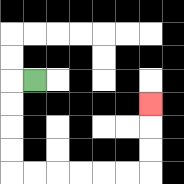{'start': '[1, 3]', 'end': '[6, 4]', 'path_directions': 'L,D,D,D,D,R,R,R,R,R,R,U,U,U', 'path_coordinates': '[[1, 3], [0, 3], [0, 4], [0, 5], [0, 6], [0, 7], [1, 7], [2, 7], [3, 7], [4, 7], [5, 7], [6, 7], [6, 6], [6, 5], [6, 4]]'}